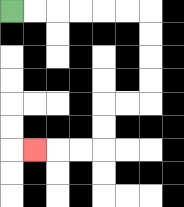{'start': '[0, 0]', 'end': '[1, 6]', 'path_directions': 'R,R,R,R,R,R,D,D,D,D,L,L,D,D,L,L,L', 'path_coordinates': '[[0, 0], [1, 0], [2, 0], [3, 0], [4, 0], [5, 0], [6, 0], [6, 1], [6, 2], [6, 3], [6, 4], [5, 4], [4, 4], [4, 5], [4, 6], [3, 6], [2, 6], [1, 6]]'}